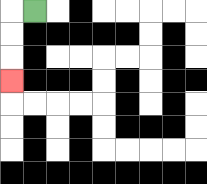{'start': '[1, 0]', 'end': '[0, 3]', 'path_directions': 'L,D,D,D', 'path_coordinates': '[[1, 0], [0, 0], [0, 1], [0, 2], [0, 3]]'}